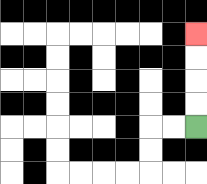{'start': '[8, 5]', 'end': '[8, 1]', 'path_directions': 'U,U,U,U', 'path_coordinates': '[[8, 5], [8, 4], [8, 3], [8, 2], [8, 1]]'}